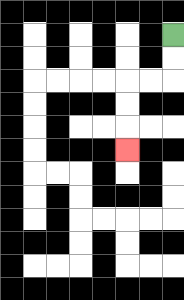{'start': '[7, 1]', 'end': '[5, 6]', 'path_directions': 'D,D,L,L,D,D,D', 'path_coordinates': '[[7, 1], [7, 2], [7, 3], [6, 3], [5, 3], [5, 4], [5, 5], [5, 6]]'}